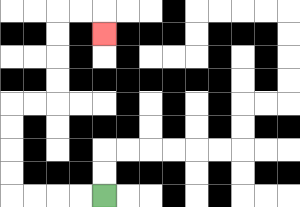{'start': '[4, 8]', 'end': '[4, 1]', 'path_directions': 'L,L,L,L,U,U,U,U,R,R,U,U,U,U,R,R,D', 'path_coordinates': '[[4, 8], [3, 8], [2, 8], [1, 8], [0, 8], [0, 7], [0, 6], [0, 5], [0, 4], [1, 4], [2, 4], [2, 3], [2, 2], [2, 1], [2, 0], [3, 0], [4, 0], [4, 1]]'}